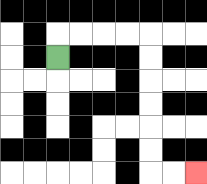{'start': '[2, 2]', 'end': '[8, 7]', 'path_directions': 'U,R,R,R,R,D,D,D,D,D,D,R,R', 'path_coordinates': '[[2, 2], [2, 1], [3, 1], [4, 1], [5, 1], [6, 1], [6, 2], [6, 3], [6, 4], [6, 5], [6, 6], [6, 7], [7, 7], [8, 7]]'}